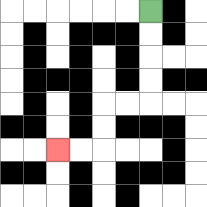{'start': '[6, 0]', 'end': '[2, 6]', 'path_directions': 'D,D,D,D,L,L,D,D,L,L', 'path_coordinates': '[[6, 0], [6, 1], [6, 2], [6, 3], [6, 4], [5, 4], [4, 4], [4, 5], [4, 6], [3, 6], [2, 6]]'}